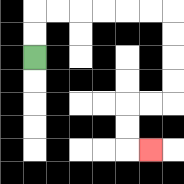{'start': '[1, 2]', 'end': '[6, 6]', 'path_directions': 'U,U,R,R,R,R,R,R,D,D,D,D,L,L,D,D,R', 'path_coordinates': '[[1, 2], [1, 1], [1, 0], [2, 0], [3, 0], [4, 0], [5, 0], [6, 0], [7, 0], [7, 1], [7, 2], [7, 3], [7, 4], [6, 4], [5, 4], [5, 5], [5, 6], [6, 6]]'}